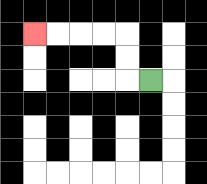{'start': '[6, 3]', 'end': '[1, 1]', 'path_directions': 'L,U,U,L,L,L,L', 'path_coordinates': '[[6, 3], [5, 3], [5, 2], [5, 1], [4, 1], [3, 1], [2, 1], [1, 1]]'}